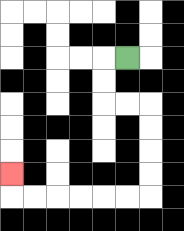{'start': '[5, 2]', 'end': '[0, 7]', 'path_directions': 'L,D,D,R,R,D,D,D,D,L,L,L,L,L,L,U', 'path_coordinates': '[[5, 2], [4, 2], [4, 3], [4, 4], [5, 4], [6, 4], [6, 5], [6, 6], [6, 7], [6, 8], [5, 8], [4, 8], [3, 8], [2, 8], [1, 8], [0, 8], [0, 7]]'}